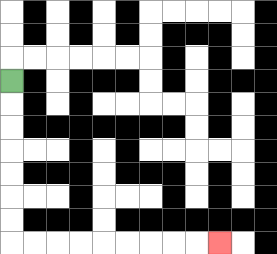{'start': '[0, 3]', 'end': '[9, 10]', 'path_directions': 'D,D,D,D,D,D,D,R,R,R,R,R,R,R,R,R', 'path_coordinates': '[[0, 3], [0, 4], [0, 5], [0, 6], [0, 7], [0, 8], [0, 9], [0, 10], [1, 10], [2, 10], [3, 10], [4, 10], [5, 10], [6, 10], [7, 10], [8, 10], [9, 10]]'}